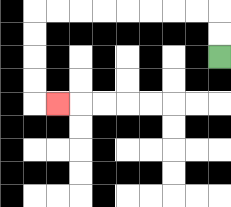{'start': '[9, 2]', 'end': '[2, 4]', 'path_directions': 'U,U,L,L,L,L,L,L,L,L,D,D,D,D,R', 'path_coordinates': '[[9, 2], [9, 1], [9, 0], [8, 0], [7, 0], [6, 0], [5, 0], [4, 0], [3, 0], [2, 0], [1, 0], [1, 1], [1, 2], [1, 3], [1, 4], [2, 4]]'}